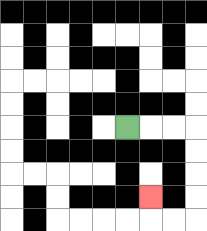{'start': '[5, 5]', 'end': '[6, 8]', 'path_directions': 'R,R,R,D,D,D,D,L,L,U', 'path_coordinates': '[[5, 5], [6, 5], [7, 5], [8, 5], [8, 6], [8, 7], [8, 8], [8, 9], [7, 9], [6, 9], [6, 8]]'}